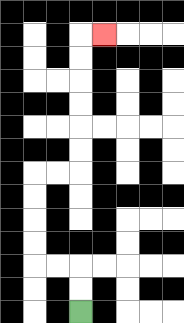{'start': '[3, 13]', 'end': '[4, 1]', 'path_directions': 'U,U,L,L,U,U,U,U,R,R,U,U,U,U,U,U,R', 'path_coordinates': '[[3, 13], [3, 12], [3, 11], [2, 11], [1, 11], [1, 10], [1, 9], [1, 8], [1, 7], [2, 7], [3, 7], [3, 6], [3, 5], [3, 4], [3, 3], [3, 2], [3, 1], [4, 1]]'}